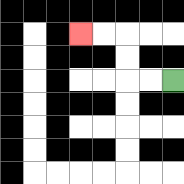{'start': '[7, 3]', 'end': '[3, 1]', 'path_directions': 'L,L,U,U,L,L', 'path_coordinates': '[[7, 3], [6, 3], [5, 3], [5, 2], [5, 1], [4, 1], [3, 1]]'}